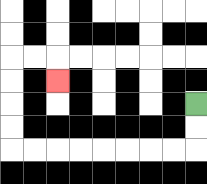{'start': '[8, 4]', 'end': '[2, 3]', 'path_directions': 'D,D,L,L,L,L,L,L,L,L,U,U,U,U,R,R,D', 'path_coordinates': '[[8, 4], [8, 5], [8, 6], [7, 6], [6, 6], [5, 6], [4, 6], [3, 6], [2, 6], [1, 6], [0, 6], [0, 5], [0, 4], [0, 3], [0, 2], [1, 2], [2, 2], [2, 3]]'}